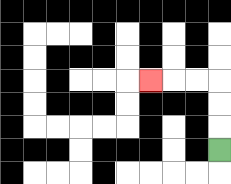{'start': '[9, 6]', 'end': '[6, 3]', 'path_directions': 'U,U,U,L,L,L', 'path_coordinates': '[[9, 6], [9, 5], [9, 4], [9, 3], [8, 3], [7, 3], [6, 3]]'}